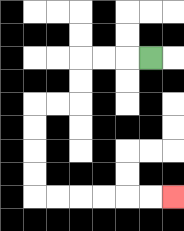{'start': '[6, 2]', 'end': '[7, 8]', 'path_directions': 'L,L,L,D,D,L,L,D,D,D,D,R,R,R,R,R,R', 'path_coordinates': '[[6, 2], [5, 2], [4, 2], [3, 2], [3, 3], [3, 4], [2, 4], [1, 4], [1, 5], [1, 6], [1, 7], [1, 8], [2, 8], [3, 8], [4, 8], [5, 8], [6, 8], [7, 8]]'}